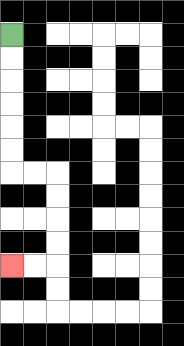{'start': '[0, 1]', 'end': '[0, 11]', 'path_directions': 'D,D,D,D,D,D,R,R,D,D,D,D,L,L', 'path_coordinates': '[[0, 1], [0, 2], [0, 3], [0, 4], [0, 5], [0, 6], [0, 7], [1, 7], [2, 7], [2, 8], [2, 9], [2, 10], [2, 11], [1, 11], [0, 11]]'}